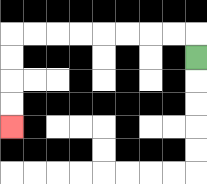{'start': '[8, 2]', 'end': '[0, 5]', 'path_directions': 'U,L,L,L,L,L,L,L,L,D,D,D,D', 'path_coordinates': '[[8, 2], [8, 1], [7, 1], [6, 1], [5, 1], [4, 1], [3, 1], [2, 1], [1, 1], [0, 1], [0, 2], [0, 3], [0, 4], [0, 5]]'}